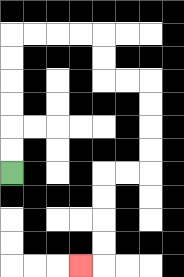{'start': '[0, 7]', 'end': '[3, 11]', 'path_directions': 'U,U,U,U,U,U,R,R,R,R,D,D,R,R,D,D,D,D,L,L,D,D,D,D,L', 'path_coordinates': '[[0, 7], [0, 6], [0, 5], [0, 4], [0, 3], [0, 2], [0, 1], [1, 1], [2, 1], [3, 1], [4, 1], [4, 2], [4, 3], [5, 3], [6, 3], [6, 4], [6, 5], [6, 6], [6, 7], [5, 7], [4, 7], [4, 8], [4, 9], [4, 10], [4, 11], [3, 11]]'}